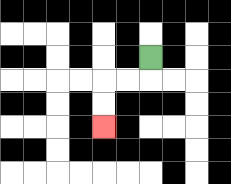{'start': '[6, 2]', 'end': '[4, 5]', 'path_directions': 'D,L,L,D,D', 'path_coordinates': '[[6, 2], [6, 3], [5, 3], [4, 3], [4, 4], [4, 5]]'}